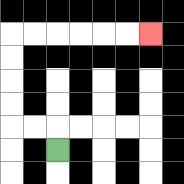{'start': '[2, 6]', 'end': '[6, 1]', 'path_directions': 'U,L,L,U,U,U,U,R,R,R,R,R,R', 'path_coordinates': '[[2, 6], [2, 5], [1, 5], [0, 5], [0, 4], [0, 3], [0, 2], [0, 1], [1, 1], [2, 1], [3, 1], [4, 1], [5, 1], [6, 1]]'}